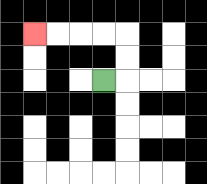{'start': '[4, 3]', 'end': '[1, 1]', 'path_directions': 'R,U,U,L,L,L,L', 'path_coordinates': '[[4, 3], [5, 3], [5, 2], [5, 1], [4, 1], [3, 1], [2, 1], [1, 1]]'}